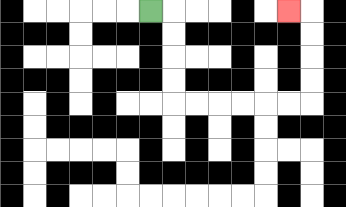{'start': '[6, 0]', 'end': '[12, 0]', 'path_directions': 'R,D,D,D,D,R,R,R,R,R,R,U,U,U,U,L', 'path_coordinates': '[[6, 0], [7, 0], [7, 1], [7, 2], [7, 3], [7, 4], [8, 4], [9, 4], [10, 4], [11, 4], [12, 4], [13, 4], [13, 3], [13, 2], [13, 1], [13, 0], [12, 0]]'}